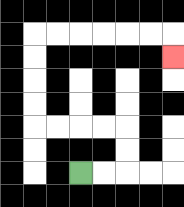{'start': '[3, 7]', 'end': '[7, 2]', 'path_directions': 'R,R,U,U,L,L,L,L,U,U,U,U,R,R,R,R,R,R,D', 'path_coordinates': '[[3, 7], [4, 7], [5, 7], [5, 6], [5, 5], [4, 5], [3, 5], [2, 5], [1, 5], [1, 4], [1, 3], [1, 2], [1, 1], [2, 1], [3, 1], [4, 1], [5, 1], [6, 1], [7, 1], [7, 2]]'}